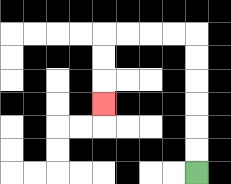{'start': '[8, 7]', 'end': '[4, 4]', 'path_directions': 'U,U,U,U,U,U,L,L,L,L,D,D,D', 'path_coordinates': '[[8, 7], [8, 6], [8, 5], [8, 4], [8, 3], [8, 2], [8, 1], [7, 1], [6, 1], [5, 1], [4, 1], [4, 2], [4, 3], [4, 4]]'}